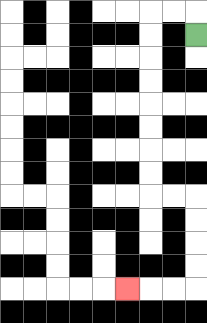{'start': '[8, 1]', 'end': '[5, 12]', 'path_directions': 'U,L,L,D,D,D,D,D,D,D,D,R,R,D,D,D,D,L,L,L', 'path_coordinates': '[[8, 1], [8, 0], [7, 0], [6, 0], [6, 1], [6, 2], [6, 3], [6, 4], [6, 5], [6, 6], [6, 7], [6, 8], [7, 8], [8, 8], [8, 9], [8, 10], [8, 11], [8, 12], [7, 12], [6, 12], [5, 12]]'}